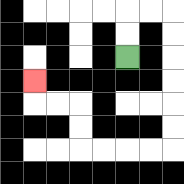{'start': '[5, 2]', 'end': '[1, 3]', 'path_directions': 'U,U,R,R,D,D,D,D,D,D,L,L,L,L,U,U,L,L,U', 'path_coordinates': '[[5, 2], [5, 1], [5, 0], [6, 0], [7, 0], [7, 1], [7, 2], [7, 3], [7, 4], [7, 5], [7, 6], [6, 6], [5, 6], [4, 6], [3, 6], [3, 5], [3, 4], [2, 4], [1, 4], [1, 3]]'}